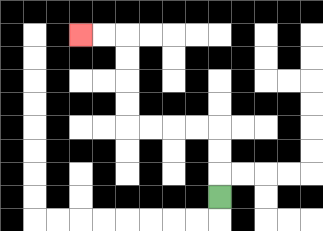{'start': '[9, 8]', 'end': '[3, 1]', 'path_directions': 'U,U,U,L,L,L,L,U,U,U,U,L,L', 'path_coordinates': '[[9, 8], [9, 7], [9, 6], [9, 5], [8, 5], [7, 5], [6, 5], [5, 5], [5, 4], [5, 3], [5, 2], [5, 1], [4, 1], [3, 1]]'}